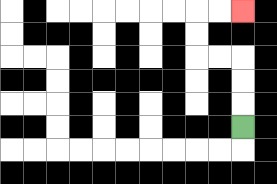{'start': '[10, 5]', 'end': '[10, 0]', 'path_directions': 'U,U,U,L,L,U,U,R,R', 'path_coordinates': '[[10, 5], [10, 4], [10, 3], [10, 2], [9, 2], [8, 2], [8, 1], [8, 0], [9, 0], [10, 0]]'}